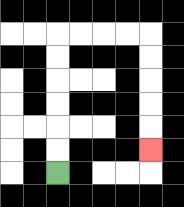{'start': '[2, 7]', 'end': '[6, 6]', 'path_directions': 'U,U,U,U,U,U,R,R,R,R,D,D,D,D,D', 'path_coordinates': '[[2, 7], [2, 6], [2, 5], [2, 4], [2, 3], [2, 2], [2, 1], [3, 1], [4, 1], [5, 1], [6, 1], [6, 2], [6, 3], [6, 4], [6, 5], [6, 6]]'}